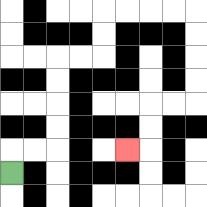{'start': '[0, 7]', 'end': '[5, 6]', 'path_directions': 'U,R,R,U,U,U,U,R,R,U,U,R,R,R,R,D,D,D,D,L,L,D,D,L', 'path_coordinates': '[[0, 7], [0, 6], [1, 6], [2, 6], [2, 5], [2, 4], [2, 3], [2, 2], [3, 2], [4, 2], [4, 1], [4, 0], [5, 0], [6, 0], [7, 0], [8, 0], [8, 1], [8, 2], [8, 3], [8, 4], [7, 4], [6, 4], [6, 5], [6, 6], [5, 6]]'}